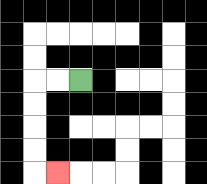{'start': '[3, 3]', 'end': '[2, 7]', 'path_directions': 'L,L,D,D,D,D,R', 'path_coordinates': '[[3, 3], [2, 3], [1, 3], [1, 4], [1, 5], [1, 6], [1, 7], [2, 7]]'}